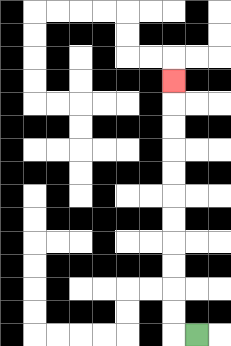{'start': '[8, 14]', 'end': '[7, 3]', 'path_directions': 'L,U,U,U,U,U,U,U,U,U,U,U', 'path_coordinates': '[[8, 14], [7, 14], [7, 13], [7, 12], [7, 11], [7, 10], [7, 9], [7, 8], [7, 7], [7, 6], [7, 5], [7, 4], [7, 3]]'}